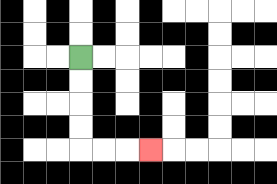{'start': '[3, 2]', 'end': '[6, 6]', 'path_directions': 'D,D,D,D,R,R,R', 'path_coordinates': '[[3, 2], [3, 3], [3, 4], [3, 5], [3, 6], [4, 6], [5, 6], [6, 6]]'}